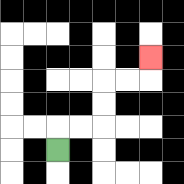{'start': '[2, 6]', 'end': '[6, 2]', 'path_directions': 'U,R,R,U,U,R,R,U', 'path_coordinates': '[[2, 6], [2, 5], [3, 5], [4, 5], [4, 4], [4, 3], [5, 3], [6, 3], [6, 2]]'}